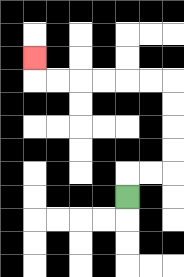{'start': '[5, 8]', 'end': '[1, 2]', 'path_directions': 'U,R,R,U,U,U,U,L,L,L,L,L,L,U', 'path_coordinates': '[[5, 8], [5, 7], [6, 7], [7, 7], [7, 6], [7, 5], [7, 4], [7, 3], [6, 3], [5, 3], [4, 3], [3, 3], [2, 3], [1, 3], [1, 2]]'}